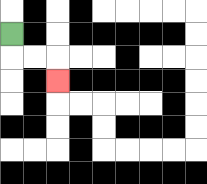{'start': '[0, 1]', 'end': '[2, 3]', 'path_directions': 'D,R,R,D', 'path_coordinates': '[[0, 1], [0, 2], [1, 2], [2, 2], [2, 3]]'}